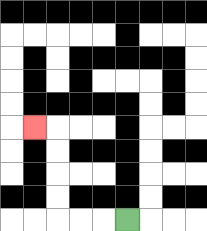{'start': '[5, 9]', 'end': '[1, 5]', 'path_directions': 'L,L,L,U,U,U,U,L', 'path_coordinates': '[[5, 9], [4, 9], [3, 9], [2, 9], [2, 8], [2, 7], [2, 6], [2, 5], [1, 5]]'}